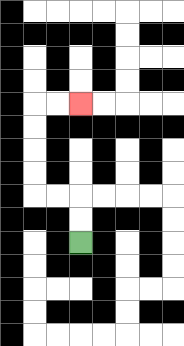{'start': '[3, 10]', 'end': '[3, 4]', 'path_directions': 'U,U,L,L,U,U,U,U,R,R', 'path_coordinates': '[[3, 10], [3, 9], [3, 8], [2, 8], [1, 8], [1, 7], [1, 6], [1, 5], [1, 4], [2, 4], [3, 4]]'}